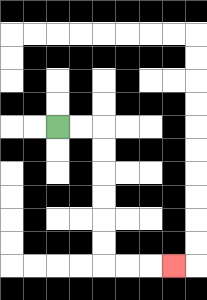{'start': '[2, 5]', 'end': '[7, 11]', 'path_directions': 'R,R,D,D,D,D,D,D,R,R,R', 'path_coordinates': '[[2, 5], [3, 5], [4, 5], [4, 6], [4, 7], [4, 8], [4, 9], [4, 10], [4, 11], [5, 11], [6, 11], [7, 11]]'}